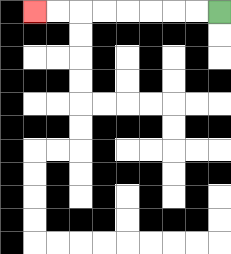{'start': '[9, 0]', 'end': '[1, 0]', 'path_directions': 'L,L,L,L,L,L,L,L', 'path_coordinates': '[[9, 0], [8, 0], [7, 0], [6, 0], [5, 0], [4, 0], [3, 0], [2, 0], [1, 0]]'}